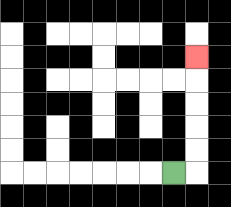{'start': '[7, 7]', 'end': '[8, 2]', 'path_directions': 'R,U,U,U,U,U', 'path_coordinates': '[[7, 7], [8, 7], [8, 6], [8, 5], [8, 4], [8, 3], [8, 2]]'}